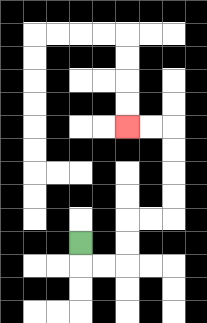{'start': '[3, 10]', 'end': '[5, 5]', 'path_directions': 'D,R,R,U,U,R,R,U,U,U,U,L,L', 'path_coordinates': '[[3, 10], [3, 11], [4, 11], [5, 11], [5, 10], [5, 9], [6, 9], [7, 9], [7, 8], [7, 7], [7, 6], [7, 5], [6, 5], [5, 5]]'}